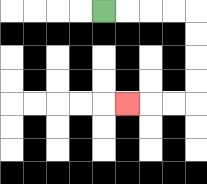{'start': '[4, 0]', 'end': '[5, 4]', 'path_directions': 'R,R,R,R,D,D,D,D,L,L,L', 'path_coordinates': '[[4, 0], [5, 0], [6, 0], [7, 0], [8, 0], [8, 1], [8, 2], [8, 3], [8, 4], [7, 4], [6, 4], [5, 4]]'}